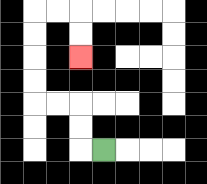{'start': '[4, 6]', 'end': '[3, 2]', 'path_directions': 'L,U,U,L,L,U,U,U,U,R,R,D,D', 'path_coordinates': '[[4, 6], [3, 6], [3, 5], [3, 4], [2, 4], [1, 4], [1, 3], [1, 2], [1, 1], [1, 0], [2, 0], [3, 0], [3, 1], [3, 2]]'}